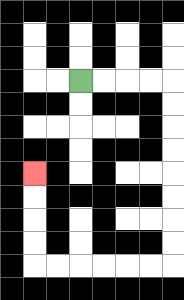{'start': '[3, 3]', 'end': '[1, 7]', 'path_directions': 'R,R,R,R,D,D,D,D,D,D,D,D,L,L,L,L,L,L,U,U,U,U', 'path_coordinates': '[[3, 3], [4, 3], [5, 3], [6, 3], [7, 3], [7, 4], [7, 5], [7, 6], [7, 7], [7, 8], [7, 9], [7, 10], [7, 11], [6, 11], [5, 11], [4, 11], [3, 11], [2, 11], [1, 11], [1, 10], [1, 9], [1, 8], [1, 7]]'}